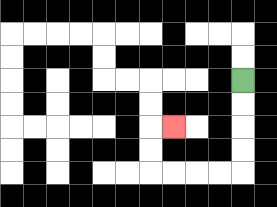{'start': '[10, 3]', 'end': '[7, 5]', 'path_directions': 'D,D,D,D,L,L,L,L,U,U,R', 'path_coordinates': '[[10, 3], [10, 4], [10, 5], [10, 6], [10, 7], [9, 7], [8, 7], [7, 7], [6, 7], [6, 6], [6, 5], [7, 5]]'}